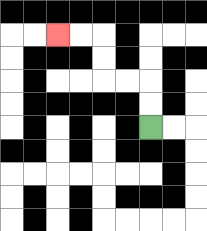{'start': '[6, 5]', 'end': '[2, 1]', 'path_directions': 'U,U,L,L,U,U,L,L', 'path_coordinates': '[[6, 5], [6, 4], [6, 3], [5, 3], [4, 3], [4, 2], [4, 1], [3, 1], [2, 1]]'}